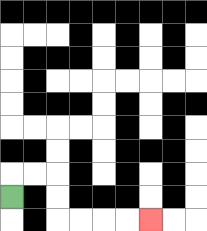{'start': '[0, 8]', 'end': '[6, 9]', 'path_directions': 'U,R,R,D,D,R,R,R,R', 'path_coordinates': '[[0, 8], [0, 7], [1, 7], [2, 7], [2, 8], [2, 9], [3, 9], [4, 9], [5, 9], [6, 9]]'}